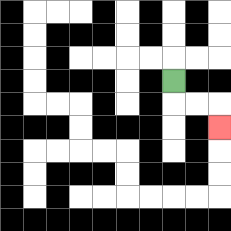{'start': '[7, 3]', 'end': '[9, 5]', 'path_directions': 'D,R,R,D', 'path_coordinates': '[[7, 3], [7, 4], [8, 4], [9, 4], [9, 5]]'}